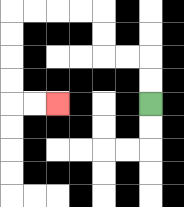{'start': '[6, 4]', 'end': '[2, 4]', 'path_directions': 'U,U,L,L,U,U,L,L,L,L,D,D,D,D,R,R', 'path_coordinates': '[[6, 4], [6, 3], [6, 2], [5, 2], [4, 2], [4, 1], [4, 0], [3, 0], [2, 0], [1, 0], [0, 0], [0, 1], [0, 2], [0, 3], [0, 4], [1, 4], [2, 4]]'}